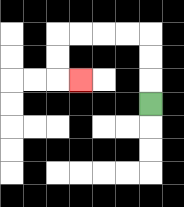{'start': '[6, 4]', 'end': '[3, 3]', 'path_directions': 'U,U,U,L,L,L,L,D,D,R', 'path_coordinates': '[[6, 4], [6, 3], [6, 2], [6, 1], [5, 1], [4, 1], [3, 1], [2, 1], [2, 2], [2, 3], [3, 3]]'}